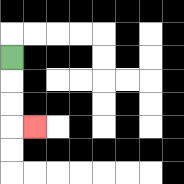{'start': '[0, 2]', 'end': '[1, 5]', 'path_directions': 'D,D,D,R', 'path_coordinates': '[[0, 2], [0, 3], [0, 4], [0, 5], [1, 5]]'}